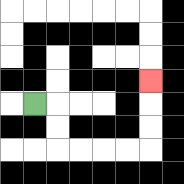{'start': '[1, 4]', 'end': '[6, 3]', 'path_directions': 'R,D,D,R,R,R,R,U,U,U', 'path_coordinates': '[[1, 4], [2, 4], [2, 5], [2, 6], [3, 6], [4, 6], [5, 6], [6, 6], [6, 5], [6, 4], [6, 3]]'}